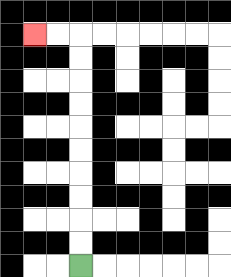{'start': '[3, 11]', 'end': '[1, 1]', 'path_directions': 'U,U,U,U,U,U,U,U,U,U,L,L', 'path_coordinates': '[[3, 11], [3, 10], [3, 9], [3, 8], [3, 7], [3, 6], [3, 5], [3, 4], [3, 3], [3, 2], [3, 1], [2, 1], [1, 1]]'}